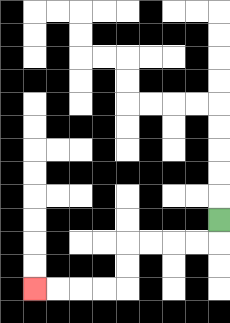{'start': '[9, 9]', 'end': '[1, 12]', 'path_directions': 'D,L,L,L,L,D,D,L,L,L,L', 'path_coordinates': '[[9, 9], [9, 10], [8, 10], [7, 10], [6, 10], [5, 10], [5, 11], [5, 12], [4, 12], [3, 12], [2, 12], [1, 12]]'}